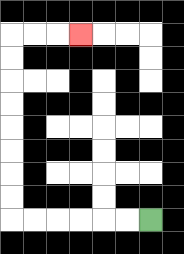{'start': '[6, 9]', 'end': '[3, 1]', 'path_directions': 'L,L,L,L,L,L,U,U,U,U,U,U,U,U,R,R,R', 'path_coordinates': '[[6, 9], [5, 9], [4, 9], [3, 9], [2, 9], [1, 9], [0, 9], [0, 8], [0, 7], [0, 6], [0, 5], [0, 4], [0, 3], [0, 2], [0, 1], [1, 1], [2, 1], [3, 1]]'}